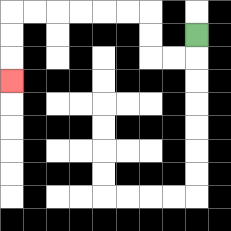{'start': '[8, 1]', 'end': '[0, 3]', 'path_directions': 'D,L,L,U,U,L,L,L,L,L,L,D,D,D', 'path_coordinates': '[[8, 1], [8, 2], [7, 2], [6, 2], [6, 1], [6, 0], [5, 0], [4, 0], [3, 0], [2, 0], [1, 0], [0, 0], [0, 1], [0, 2], [0, 3]]'}